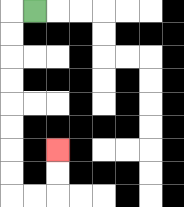{'start': '[1, 0]', 'end': '[2, 6]', 'path_directions': 'L,D,D,D,D,D,D,D,D,R,R,U,U', 'path_coordinates': '[[1, 0], [0, 0], [0, 1], [0, 2], [0, 3], [0, 4], [0, 5], [0, 6], [0, 7], [0, 8], [1, 8], [2, 8], [2, 7], [2, 6]]'}